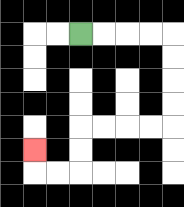{'start': '[3, 1]', 'end': '[1, 6]', 'path_directions': 'R,R,R,R,D,D,D,D,L,L,L,L,D,D,L,L,U', 'path_coordinates': '[[3, 1], [4, 1], [5, 1], [6, 1], [7, 1], [7, 2], [7, 3], [7, 4], [7, 5], [6, 5], [5, 5], [4, 5], [3, 5], [3, 6], [3, 7], [2, 7], [1, 7], [1, 6]]'}